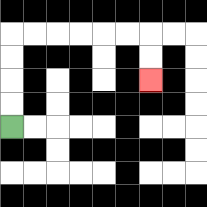{'start': '[0, 5]', 'end': '[6, 3]', 'path_directions': 'U,U,U,U,R,R,R,R,R,R,D,D', 'path_coordinates': '[[0, 5], [0, 4], [0, 3], [0, 2], [0, 1], [1, 1], [2, 1], [3, 1], [4, 1], [5, 1], [6, 1], [6, 2], [6, 3]]'}